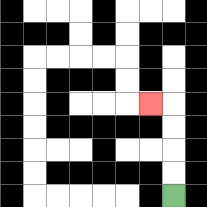{'start': '[7, 8]', 'end': '[6, 4]', 'path_directions': 'U,U,U,U,L', 'path_coordinates': '[[7, 8], [7, 7], [7, 6], [7, 5], [7, 4], [6, 4]]'}